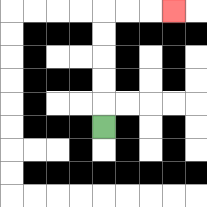{'start': '[4, 5]', 'end': '[7, 0]', 'path_directions': 'U,U,U,U,U,R,R,R', 'path_coordinates': '[[4, 5], [4, 4], [4, 3], [4, 2], [4, 1], [4, 0], [5, 0], [6, 0], [7, 0]]'}